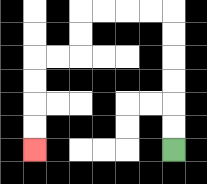{'start': '[7, 6]', 'end': '[1, 6]', 'path_directions': 'U,U,U,U,U,U,L,L,L,L,D,D,L,L,D,D,D,D', 'path_coordinates': '[[7, 6], [7, 5], [7, 4], [7, 3], [7, 2], [7, 1], [7, 0], [6, 0], [5, 0], [4, 0], [3, 0], [3, 1], [3, 2], [2, 2], [1, 2], [1, 3], [1, 4], [1, 5], [1, 6]]'}